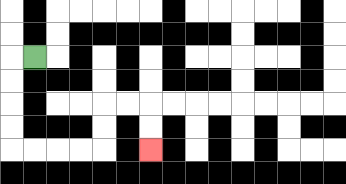{'start': '[1, 2]', 'end': '[6, 6]', 'path_directions': 'L,D,D,D,D,R,R,R,R,U,U,R,R,D,D', 'path_coordinates': '[[1, 2], [0, 2], [0, 3], [0, 4], [0, 5], [0, 6], [1, 6], [2, 6], [3, 6], [4, 6], [4, 5], [4, 4], [5, 4], [6, 4], [6, 5], [6, 6]]'}